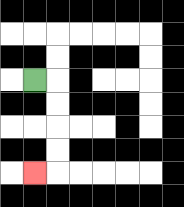{'start': '[1, 3]', 'end': '[1, 7]', 'path_directions': 'R,D,D,D,D,L', 'path_coordinates': '[[1, 3], [2, 3], [2, 4], [2, 5], [2, 6], [2, 7], [1, 7]]'}